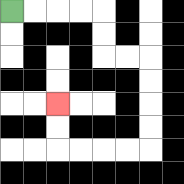{'start': '[0, 0]', 'end': '[2, 4]', 'path_directions': 'R,R,R,R,D,D,R,R,D,D,D,D,L,L,L,L,U,U', 'path_coordinates': '[[0, 0], [1, 0], [2, 0], [3, 0], [4, 0], [4, 1], [4, 2], [5, 2], [6, 2], [6, 3], [6, 4], [6, 5], [6, 6], [5, 6], [4, 6], [3, 6], [2, 6], [2, 5], [2, 4]]'}